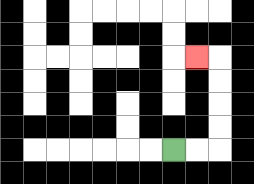{'start': '[7, 6]', 'end': '[8, 2]', 'path_directions': 'R,R,U,U,U,U,L', 'path_coordinates': '[[7, 6], [8, 6], [9, 6], [9, 5], [9, 4], [9, 3], [9, 2], [8, 2]]'}